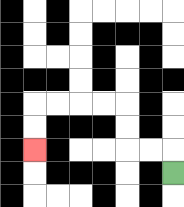{'start': '[7, 7]', 'end': '[1, 6]', 'path_directions': 'U,L,L,U,U,L,L,L,L,D,D', 'path_coordinates': '[[7, 7], [7, 6], [6, 6], [5, 6], [5, 5], [5, 4], [4, 4], [3, 4], [2, 4], [1, 4], [1, 5], [1, 6]]'}